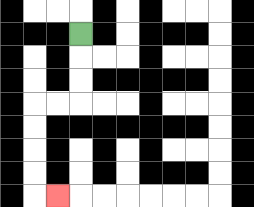{'start': '[3, 1]', 'end': '[2, 8]', 'path_directions': 'D,D,D,L,L,D,D,D,D,R', 'path_coordinates': '[[3, 1], [3, 2], [3, 3], [3, 4], [2, 4], [1, 4], [1, 5], [1, 6], [1, 7], [1, 8], [2, 8]]'}